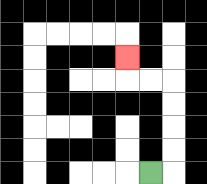{'start': '[6, 7]', 'end': '[5, 2]', 'path_directions': 'R,U,U,U,U,L,L,U', 'path_coordinates': '[[6, 7], [7, 7], [7, 6], [7, 5], [7, 4], [7, 3], [6, 3], [5, 3], [5, 2]]'}